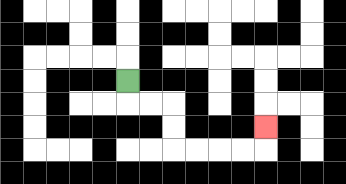{'start': '[5, 3]', 'end': '[11, 5]', 'path_directions': 'D,R,R,D,D,R,R,R,R,U', 'path_coordinates': '[[5, 3], [5, 4], [6, 4], [7, 4], [7, 5], [7, 6], [8, 6], [9, 6], [10, 6], [11, 6], [11, 5]]'}